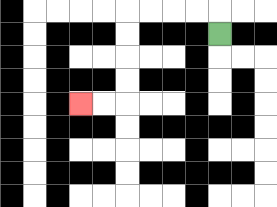{'start': '[9, 1]', 'end': '[3, 4]', 'path_directions': 'U,L,L,L,L,D,D,D,D,L,L', 'path_coordinates': '[[9, 1], [9, 0], [8, 0], [7, 0], [6, 0], [5, 0], [5, 1], [5, 2], [5, 3], [5, 4], [4, 4], [3, 4]]'}